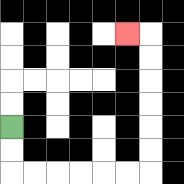{'start': '[0, 5]', 'end': '[5, 1]', 'path_directions': 'D,D,R,R,R,R,R,R,U,U,U,U,U,U,L', 'path_coordinates': '[[0, 5], [0, 6], [0, 7], [1, 7], [2, 7], [3, 7], [4, 7], [5, 7], [6, 7], [6, 6], [6, 5], [6, 4], [6, 3], [6, 2], [6, 1], [5, 1]]'}